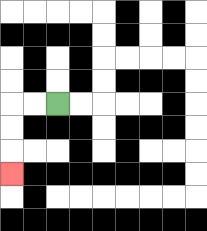{'start': '[2, 4]', 'end': '[0, 7]', 'path_directions': 'L,L,D,D,D', 'path_coordinates': '[[2, 4], [1, 4], [0, 4], [0, 5], [0, 6], [0, 7]]'}